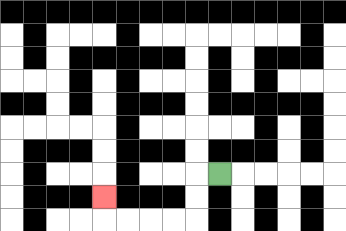{'start': '[9, 7]', 'end': '[4, 8]', 'path_directions': 'L,D,D,L,L,L,L,U', 'path_coordinates': '[[9, 7], [8, 7], [8, 8], [8, 9], [7, 9], [6, 9], [5, 9], [4, 9], [4, 8]]'}